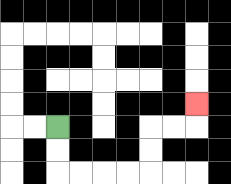{'start': '[2, 5]', 'end': '[8, 4]', 'path_directions': 'D,D,R,R,R,R,U,U,R,R,U', 'path_coordinates': '[[2, 5], [2, 6], [2, 7], [3, 7], [4, 7], [5, 7], [6, 7], [6, 6], [6, 5], [7, 5], [8, 5], [8, 4]]'}